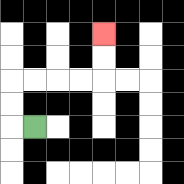{'start': '[1, 5]', 'end': '[4, 1]', 'path_directions': 'L,U,U,R,R,R,R,U,U', 'path_coordinates': '[[1, 5], [0, 5], [0, 4], [0, 3], [1, 3], [2, 3], [3, 3], [4, 3], [4, 2], [4, 1]]'}